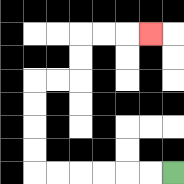{'start': '[7, 7]', 'end': '[6, 1]', 'path_directions': 'L,L,L,L,L,L,U,U,U,U,R,R,U,U,R,R,R', 'path_coordinates': '[[7, 7], [6, 7], [5, 7], [4, 7], [3, 7], [2, 7], [1, 7], [1, 6], [1, 5], [1, 4], [1, 3], [2, 3], [3, 3], [3, 2], [3, 1], [4, 1], [5, 1], [6, 1]]'}